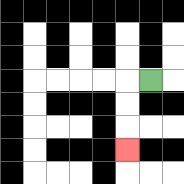{'start': '[6, 3]', 'end': '[5, 6]', 'path_directions': 'L,D,D,D', 'path_coordinates': '[[6, 3], [5, 3], [5, 4], [5, 5], [5, 6]]'}